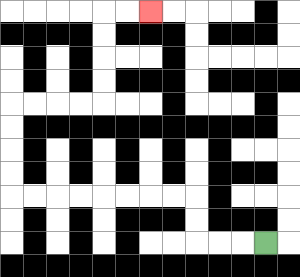{'start': '[11, 10]', 'end': '[6, 0]', 'path_directions': 'L,L,L,U,U,L,L,L,L,L,L,L,L,U,U,U,U,R,R,R,R,U,U,U,U,R,R', 'path_coordinates': '[[11, 10], [10, 10], [9, 10], [8, 10], [8, 9], [8, 8], [7, 8], [6, 8], [5, 8], [4, 8], [3, 8], [2, 8], [1, 8], [0, 8], [0, 7], [0, 6], [0, 5], [0, 4], [1, 4], [2, 4], [3, 4], [4, 4], [4, 3], [4, 2], [4, 1], [4, 0], [5, 0], [6, 0]]'}